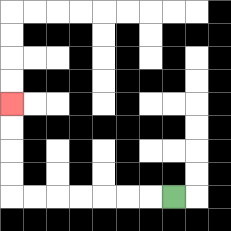{'start': '[7, 8]', 'end': '[0, 4]', 'path_directions': 'L,L,L,L,L,L,L,U,U,U,U', 'path_coordinates': '[[7, 8], [6, 8], [5, 8], [4, 8], [3, 8], [2, 8], [1, 8], [0, 8], [0, 7], [0, 6], [0, 5], [0, 4]]'}